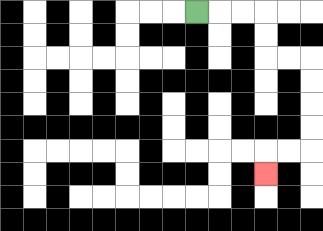{'start': '[8, 0]', 'end': '[11, 7]', 'path_directions': 'R,R,R,D,D,R,R,D,D,D,D,L,L,D', 'path_coordinates': '[[8, 0], [9, 0], [10, 0], [11, 0], [11, 1], [11, 2], [12, 2], [13, 2], [13, 3], [13, 4], [13, 5], [13, 6], [12, 6], [11, 6], [11, 7]]'}